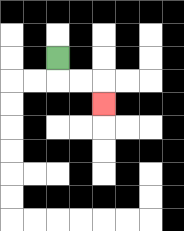{'start': '[2, 2]', 'end': '[4, 4]', 'path_directions': 'D,R,R,D', 'path_coordinates': '[[2, 2], [2, 3], [3, 3], [4, 3], [4, 4]]'}